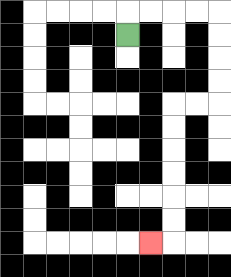{'start': '[5, 1]', 'end': '[6, 10]', 'path_directions': 'U,R,R,R,R,D,D,D,D,L,L,D,D,D,D,D,D,L', 'path_coordinates': '[[5, 1], [5, 0], [6, 0], [7, 0], [8, 0], [9, 0], [9, 1], [9, 2], [9, 3], [9, 4], [8, 4], [7, 4], [7, 5], [7, 6], [7, 7], [7, 8], [7, 9], [7, 10], [6, 10]]'}